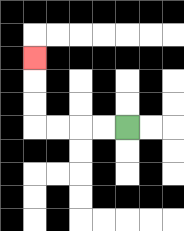{'start': '[5, 5]', 'end': '[1, 2]', 'path_directions': 'L,L,L,L,U,U,U', 'path_coordinates': '[[5, 5], [4, 5], [3, 5], [2, 5], [1, 5], [1, 4], [1, 3], [1, 2]]'}